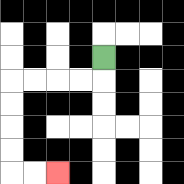{'start': '[4, 2]', 'end': '[2, 7]', 'path_directions': 'D,L,L,L,L,D,D,D,D,R,R', 'path_coordinates': '[[4, 2], [4, 3], [3, 3], [2, 3], [1, 3], [0, 3], [0, 4], [0, 5], [0, 6], [0, 7], [1, 7], [2, 7]]'}